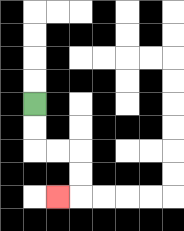{'start': '[1, 4]', 'end': '[2, 8]', 'path_directions': 'D,D,R,R,D,D,L', 'path_coordinates': '[[1, 4], [1, 5], [1, 6], [2, 6], [3, 6], [3, 7], [3, 8], [2, 8]]'}